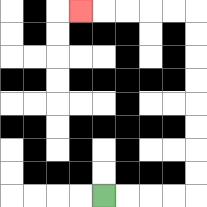{'start': '[4, 8]', 'end': '[3, 0]', 'path_directions': 'R,R,R,R,U,U,U,U,U,U,U,U,L,L,L,L,L', 'path_coordinates': '[[4, 8], [5, 8], [6, 8], [7, 8], [8, 8], [8, 7], [8, 6], [8, 5], [8, 4], [8, 3], [8, 2], [8, 1], [8, 0], [7, 0], [6, 0], [5, 0], [4, 0], [3, 0]]'}